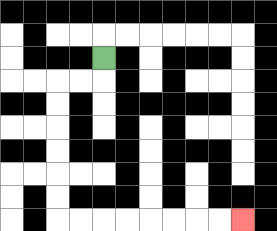{'start': '[4, 2]', 'end': '[10, 9]', 'path_directions': 'D,L,L,D,D,D,D,D,D,R,R,R,R,R,R,R,R', 'path_coordinates': '[[4, 2], [4, 3], [3, 3], [2, 3], [2, 4], [2, 5], [2, 6], [2, 7], [2, 8], [2, 9], [3, 9], [4, 9], [5, 9], [6, 9], [7, 9], [8, 9], [9, 9], [10, 9]]'}